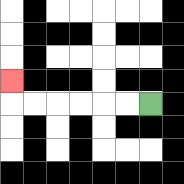{'start': '[6, 4]', 'end': '[0, 3]', 'path_directions': 'L,L,L,L,L,L,U', 'path_coordinates': '[[6, 4], [5, 4], [4, 4], [3, 4], [2, 4], [1, 4], [0, 4], [0, 3]]'}